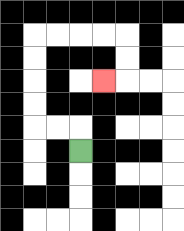{'start': '[3, 6]', 'end': '[4, 3]', 'path_directions': 'U,L,L,U,U,U,U,R,R,R,R,D,D,L', 'path_coordinates': '[[3, 6], [3, 5], [2, 5], [1, 5], [1, 4], [1, 3], [1, 2], [1, 1], [2, 1], [3, 1], [4, 1], [5, 1], [5, 2], [5, 3], [4, 3]]'}